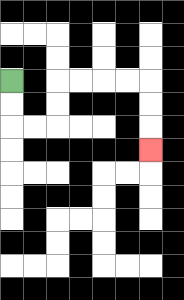{'start': '[0, 3]', 'end': '[6, 6]', 'path_directions': 'D,D,R,R,U,U,R,R,R,R,D,D,D', 'path_coordinates': '[[0, 3], [0, 4], [0, 5], [1, 5], [2, 5], [2, 4], [2, 3], [3, 3], [4, 3], [5, 3], [6, 3], [6, 4], [6, 5], [6, 6]]'}